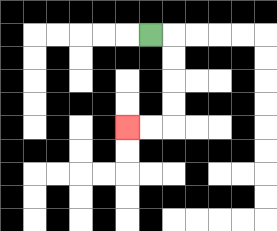{'start': '[6, 1]', 'end': '[5, 5]', 'path_directions': 'R,D,D,D,D,L,L', 'path_coordinates': '[[6, 1], [7, 1], [7, 2], [7, 3], [7, 4], [7, 5], [6, 5], [5, 5]]'}